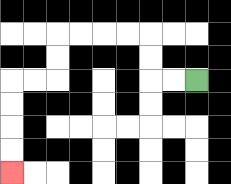{'start': '[8, 3]', 'end': '[0, 7]', 'path_directions': 'L,L,U,U,L,L,L,L,D,D,L,L,D,D,D,D', 'path_coordinates': '[[8, 3], [7, 3], [6, 3], [6, 2], [6, 1], [5, 1], [4, 1], [3, 1], [2, 1], [2, 2], [2, 3], [1, 3], [0, 3], [0, 4], [0, 5], [0, 6], [0, 7]]'}